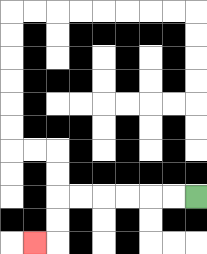{'start': '[8, 8]', 'end': '[1, 10]', 'path_directions': 'L,L,L,L,L,L,D,D,L', 'path_coordinates': '[[8, 8], [7, 8], [6, 8], [5, 8], [4, 8], [3, 8], [2, 8], [2, 9], [2, 10], [1, 10]]'}